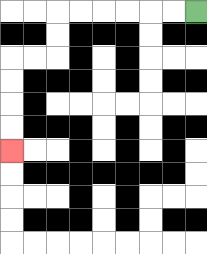{'start': '[8, 0]', 'end': '[0, 6]', 'path_directions': 'L,L,L,L,L,L,D,D,L,L,D,D,D,D', 'path_coordinates': '[[8, 0], [7, 0], [6, 0], [5, 0], [4, 0], [3, 0], [2, 0], [2, 1], [2, 2], [1, 2], [0, 2], [0, 3], [0, 4], [0, 5], [0, 6]]'}